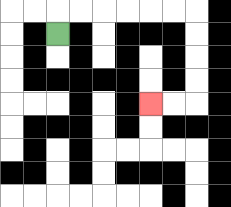{'start': '[2, 1]', 'end': '[6, 4]', 'path_directions': 'U,R,R,R,R,R,R,D,D,D,D,L,L', 'path_coordinates': '[[2, 1], [2, 0], [3, 0], [4, 0], [5, 0], [6, 0], [7, 0], [8, 0], [8, 1], [8, 2], [8, 3], [8, 4], [7, 4], [6, 4]]'}